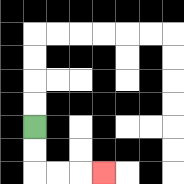{'start': '[1, 5]', 'end': '[4, 7]', 'path_directions': 'D,D,R,R,R', 'path_coordinates': '[[1, 5], [1, 6], [1, 7], [2, 7], [3, 7], [4, 7]]'}